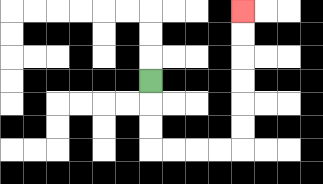{'start': '[6, 3]', 'end': '[10, 0]', 'path_directions': 'D,D,D,R,R,R,R,U,U,U,U,U,U', 'path_coordinates': '[[6, 3], [6, 4], [6, 5], [6, 6], [7, 6], [8, 6], [9, 6], [10, 6], [10, 5], [10, 4], [10, 3], [10, 2], [10, 1], [10, 0]]'}